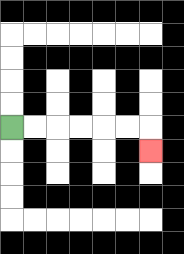{'start': '[0, 5]', 'end': '[6, 6]', 'path_directions': 'R,R,R,R,R,R,D', 'path_coordinates': '[[0, 5], [1, 5], [2, 5], [3, 5], [4, 5], [5, 5], [6, 5], [6, 6]]'}